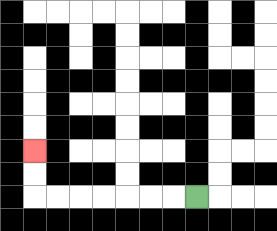{'start': '[8, 8]', 'end': '[1, 6]', 'path_directions': 'L,L,L,L,L,L,L,U,U', 'path_coordinates': '[[8, 8], [7, 8], [6, 8], [5, 8], [4, 8], [3, 8], [2, 8], [1, 8], [1, 7], [1, 6]]'}